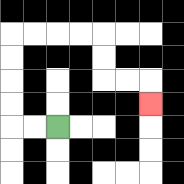{'start': '[2, 5]', 'end': '[6, 4]', 'path_directions': 'L,L,U,U,U,U,R,R,R,R,D,D,R,R,D', 'path_coordinates': '[[2, 5], [1, 5], [0, 5], [0, 4], [0, 3], [0, 2], [0, 1], [1, 1], [2, 1], [3, 1], [4, 1], [4, 2], [4, 3], [5, 3], [6, 3], [6, 4]]'}